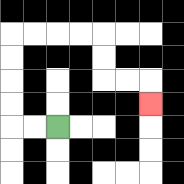{'start': '[2, 5]', 'end': '[6, 4]', 'path_directions': 'L,L,U,U,U,U,R,R,R,R,D,D,R,R,D', 'path_coordinates': '[[2, 5], [1, 5], [0, 5], [0, 4], [0, 3], [0, 2], [0, 1], [1, 1], [2, 1], [3, 1], [4, 1], [4, 2], [4, 3], [5, 3], [6, 3], [6, 4]]'}